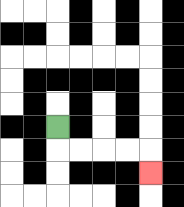{'start': '[2, 5]', 'end': '[6, 7]', 'path_directions': 'D,R,R,R,R,D', 'path_coordinates': '[[2, 5], [2, 6], [3, 6], [4, 6], [5, 6], [6, 6], [6, 7]]'}